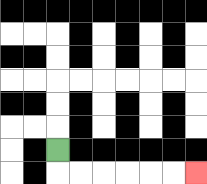{'start': '[2, 6]', 'end': '[8, 7]', 'path_directions': 'D,R,R,R,R,R,R', 'path_coordinates': '[[2, 6], [2, 7], [3, 7], [4, 7], [5, 7], [6, 7], [7, 7], [8, 7]]'}